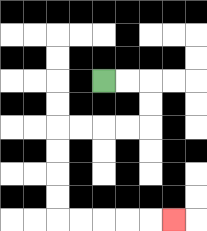{'start': '[4, 3]', 'end': '[7, 9]', 'path_directions': 'R,R,D,D,L,L,L,L,D,D,D,D,R,R,R,R,R', 'path_coordinates': '[[4, 3], [5, 3], [6, 3], [6, 4], [6, 5], [5, 5], [4, 5], [3, 5], [2, 5], [2, 6], [2, 7], [2, 8], [2, 9], [3, 9], [4, 9], [5, 9], [6, 9], [7, 9]]'}